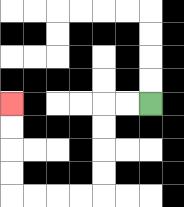{'start': '[6, 4]', 'end': '[0, 4]', 'path_directions': 'L,L,D,D,D,D,L,L,L,L,U,U,U,U', 'path_coordinates': '[[6, 4], [5, 4], [4, 4], [4, 5], [4, 6], [4, 7], [4, 8], [3, 8], [2, 8], [1, 8], [0, 8], [0, 7], [0, 6], [0, 5], [0, 4]]'}